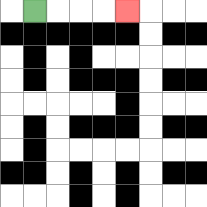{'start': '[1, 0]', 'end': '[5, 0]', 'path_directions': 'R,R,R,R', 'path_coordinates': '[[1, 0], [2, 0], [3, 0], [4, 0], [5, 0]]'}